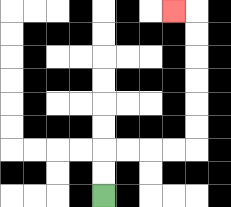{'start': '[4, 8]', 'end': '[7, 0]', 'path_directions': 'U,U,R,R,R,R,U,U,U,U,U,U,L', 'path_coordinates': '[[4, 8], [4, 7], [4, 6], [5, 6], [6, 6], [7, 6], [8, 6], [8, 5], [8, 4], [8, 3], [8, 2], [8, 1], [8, 0], [7, 0]]'}